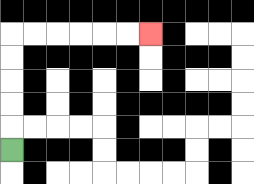{'start': '[0, 6]', 'end': '[6, 1]', 'path_directions': 'U,U,U,U,U,R,R,R,R,R,R', 'path_coordinates': '[[0, 6], [0, 5], [0, 4], [0, 3], [0, 2], [0, 1], [1, 1], [2, 1], [3, 1], [4, 1], [5, 1], [6, 1]]'}